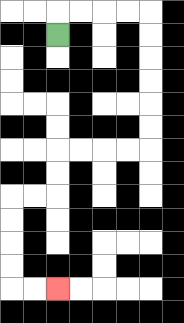{'start': '[2, 1]', 'end': '[2, 12]', 'path_directions': 'U,R,R,R,R,D,D,D,D,D,D,L,L,L,L,D,D,L,L,D,D,D,D,R,R', 'path_coordinates': '[[2, 1], [2, 0], [3, 0], [4, 0], [5, 0], [6, 0], [6, 1], [6, 2], [6, 3], [6, 4], [6, 5], [6, 6], [5, 6], [4, 6], [3, 6], [2, 6], [2, 7], [2, 8], [1, 8], [0, 8], [0, 9], [0, 10], [0, 11], [0, 12], [1, 12], [2, 12]]'}